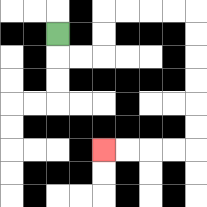{'start': '[2, 1]', 'end': '[4, 6]', 'path_directions': 'D,R,R,U,U,R,R,R,R,D,D,D,D,D,D,L,L,L,L', 'path_coordinates': '[[2, 1], [2, 2], [3, 2], [4, 2], [4, 1], [4, 0], [5, 0], [6, 0], [7, 0], [8, 0], [8, 1], [8, 2], [8, 3], [8, 4], [8, 5], [8, 6], [7, 6], [6, 6], [5, 6], [4, 6]]'}